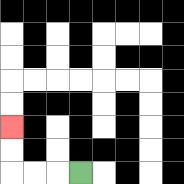{'start': '[3, 7]', 'end': '[0, 5]', 'path_directions': 'L,L,L,U,U', 'path_coordinates': '[[3, 7], [2, 7], [1, 7], [0, 7], [0, 6], [0, 5]]'}